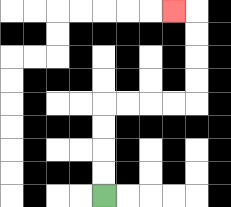{'start': '[4, 8]', 'end': '[7, 0]', 'path_directions': 'U,U,U,U,R,R,R,R,U,U,U,U,L', 'path_coordinates': '[[4, 8], [4, 7], [4, 6], [4, 5], [4, 4], [5, 4], [6, 4], [7, 4], [8, 4], [8, 3], [8, 2], [8, 1], [8, 0], [7, 0]]'}